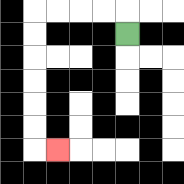{'start': '[5, 1]', 'end': '[2, 6]', 'path_directions': 'U,L,L,L,L,D,D,D,D,D,D,R', 'path_coordinates': '[[5, 1], [5, 0], [4, 0], [3, 0], [2, 0], [1, 0], [1, 1], [1, 2], [1, 3], [1, 4], [1, 5], [1, 6], [2, 6]]'}